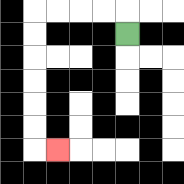{'start': '[5, 1]', 'end': '[2, 6]', 'path_directions': 'U,L,L,L,L,D,D,D,D,D,D,R', 'path_coordinates': '[[5, 1], [5, 0], [4, 0], [3, 0], [2, 0], [1, 0], [1, 1], [1, 2], [1, 3], [1, 4], [1, 5], [1, 6], [2, 6]]'}